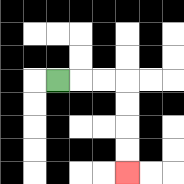{'start': '[2, 3]', 'end': '[5, 7]', 'path_directions': 'R,R,R,D,D,D,D', 'path_coordinates': '[[2, 3], [3, 3], [4, 3], [5, 3], [5, 4], [5, 5], [5, 6], [5, 7]]'}